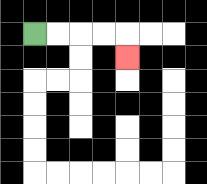{'start': '[1, 1]', 'end': '[5, 2]', 'path_directions': 'R,R,R,R,D', 'path_coordinates': '[[1, 1], [2, 1], [3, 1], [4, 1], [5, 1], [5, 2]]'}